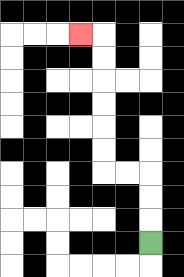{'start': '[6, 10]', 'end': '[3, 1]', 'path_directions': 'U,U,U,L,L,U,U,U,U,U,U,L', 'path_coordinates': '[[6, 10], [6, 9], [6, 8], [6, 7], [5, 7], [4, 7], [4, 6], [4, 5], [4, 4], [4, 3], [4, 2], [4, 1], [3, 1]]'}